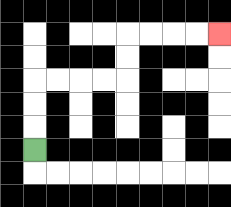{'start': '[1, 6]', 'end': '[9, 1]', 'path_directions': 'U,U,U,R,R,R,R,U,U,R,R,R,R', 'path_coordinates': '[[1, 6], [1, 5], [1, 4], [1, 3], [2, 3], [3, 3], [4, 3], [5, 3], [5, 2], [5, 1], [6, 1], [7, 1], [8, 1], [9, 1]]'}